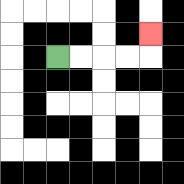{'start': '[2, 2]', 'end': '[6, 1]', 'path_directions': 'R,R,R,R,U', 'path_coordinates': '[[2, 2], [3, 2], [4, 2], [5, 2], [6, 2], [6, 1]]'}